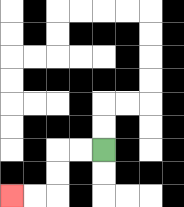{'start': '[4, 6]', 'end': '[0, 8]', 'path_directions': 'L,L,D,D,L,L', 'path_coordinates': '[[4, 6], [3, 6], [2, 6], [2, 7], [2, 8], [1, 8], [0, 8]]'}